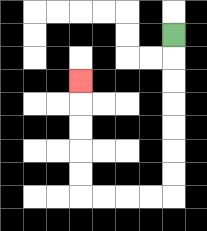{'start': '[7, 1]', 'end': '[3, 3]', 'path_directions': 'D,D,D,D,D,D,D,L,L,L,L,U,U,U,U,U', 'path_coordinates': '[[7, 1], [7, 2], [7, 3], [7, 4], [7, 5], [7, 6], [7, 7], [7, 8], [6, 8], [5, 8], [4, 8], [3, 8], [3, 7], [3, 6], [3, 5], [3, 4], [3, 3]]'}